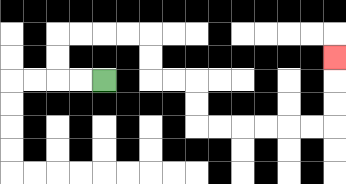{'start': '[4, 3]', 'end': '[14, 2]', 'path_directions': 'L,L,U,U,R,R,R,R,D,D,R,R,D,D,R,R,R,R,R,R,U,U,U', 'path_coordinates': '[[4, 3], [3, 3], [2, 3], [2, 2], [2, 1], [3, 1], [4, 1], [5, 1], [6, 1], [6, 2], [6, 3], [7, 3], [8, 3], [8, 4], [8, 5], [9, 5], [10, 5], [11, 5], [12, 5], [13, 5], [14, 5], [14, 4], [14, 3], [14, 2]]'}